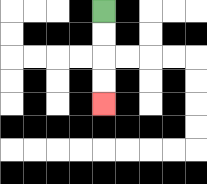{'start': '[4, 0]', 'end': '[4, 4]', 'path_directions': 'D,D,D,D', 'path_coordinates': '[[4, 0], [4, 1], [4, 2], [4, 3], [4, 4]]'}